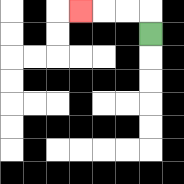{'start': '[6, 1]', 'end': '[3, 0]', 'path_directions': 'U,L,L,L', 'path_coordinates': '[[6, 1], [6, 0], [5, 0], [4, 0], [3, 0]]'}